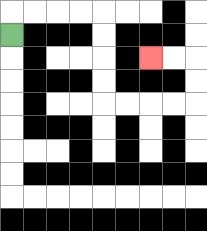{'start': '[0, 1]', 'end': '[6, 2]', 'path_directions': 'U,R,R,R,R,D,D,D,D,R,R,R,R,U,U,L,L', 'path_coordinates': '[[0, 1], [0, 0], [1, 0], [2, 0], [3, 0], [4, 0], [4, 1], [4, 2], [4, 3], [4, 4], [5, 4], [6, 4], [7, 4], [8, 4], [8, 3], [8, 2], [7, 2], [6, 2]]'}